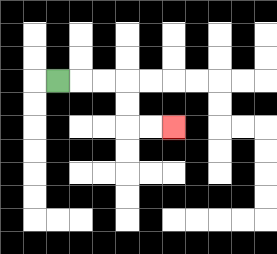{'start': '[2, 3]', 'end': '[7, 5]', 'path_directions': 'R,R,R,D,D,R,R', 'path_coordinates': '[[2, 3], [3, 3], [4, 3], [5, 3], [5, 4], [5, 5], [6, 5], [7, 5]]'}